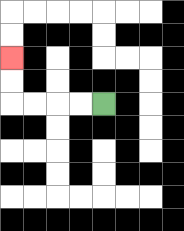{'start': '[4, 4]', 'end': '[0, 2]', 'path_directions': 'L,L,L,L,U,U', 'path_coordinates': '[[4, 4], [3, 4], [2, 4], [1, 4], [0, 4], [0, 3], [0, 2]]'}